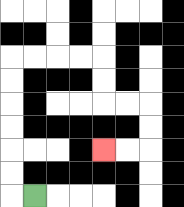{'start': '[1, 8]', 'end': '[4, 6]', 'path_directions': 'L,U,U,U,U,U,U,R,R,R,R,D,D,R,R,D,D,L,L', 'path_coordinates': '[[1, 8], [0, 8], [0, 7], [0, 6], [0, 5], [0, 4], [0, 3], [0, 2], [1, 2], [2, 2], [3, 2], [4, 2], [4, 3], [4, 4], [5, 4], [6, 4], [6, 5], [6, 6], [5, 6], [4, 6]]'}